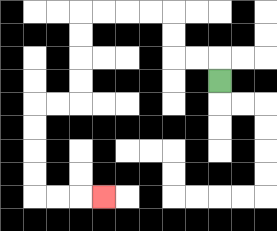{'start': '[9, 3]', 'end': '[4, 8]', 'path_directions': 'U,L,L,U,U,L,L,L,L,D,D,D,D,L,L,D,D,D,D,R,R,R', 'path_coordinates': '[[9, 3], [9, 2], [8, 2], [7, 2], [7, 1], [7, 0], [6, 0], [5, 0], [4, 0], [3, 0], [3, 1], [3, 2], [3, 3], [3, 4], [2, 4], [1, 4], [1, 5], [1, 6], [1, 7], [1, 8], [2, 8], [3, 8], [4, 8]]'}